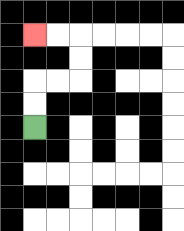{'start': '[1, 5]', 'end': '[1, 1]', 'path_directions': 'U,U,R,R,U,U,L,L', 'path_coordinates': '[[1, 5], [1, 4], [1, 3], [2, 3], [3, 3], [3, 2], [3, 1], [2, 1], [1, 1]]'}